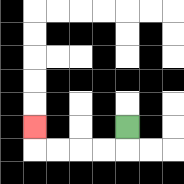{'start': '[5, 5]', 'end': '[1, 5]', 'path_directions': 'D,L,L,L,L,U', 'path_coordinates': '[[5, 5], [5, 6], [4, 6], [3, 6], [2, 6], [1, 6], [1, 5]]'}